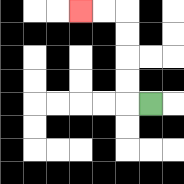{'start': '[6, 4]', 'end': '[3, 0]', 'path_directions': 'L,U,U,U,U,L,L', 'path_coordinates': '[[6, 4], [5, 4], [5, 3], [5, 2], [5, 1], [5, 0], [4, 0], [3, 0]]'}